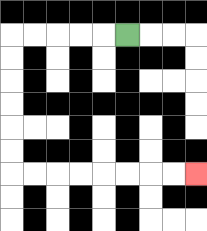{'start': '[5, 1]', 'end': '[8, 7]', 'path_directions': 'L,L,L,L,L,D,D,D,D,D,D,R,R,R,R,R,R,R,R', 'path_coordinates': '[[5, 1], [4, 1], [3, 1], [2, 1], [1, 1], [0, 1], [0, 2], [0, 3], [0, 4], [0, 5], [0, 6], [0, 7], [1, 7], [2, 7], [3, 7], [4, 7], [5, 7], [6, 7], [7, 7], [8, 7]]'}